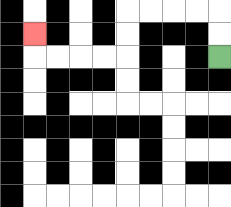{'start': '[9, 2]', 'end': '[1, 1]', 'path_directions': 'U,U,L,L,L,L,D,D,L,L,L,L,U', 'path_coordinates': '[[9, 2], [9, 1], [9, 0], [8, 0], [7, 0], [6, 0], [5, 0], [5, 1], [5, 2], [4, 2], [3, 2], [2, 2], [1, 2], [1, 1]]'}